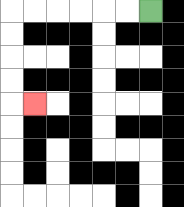{'start': '[6, 0]', 'end': '[1, 4]', 'path_directions': 'L,L,L,L,L,L,D,D,D,D,R', 'path_coordinates': '[[6, 0], [5, 0], [4, 0], [3, 0], [2, 0], [1, 0], [0, 0], [0, 1], [0, 2], [0, 3], [0, 4], [1, 4]]'}